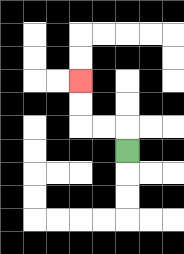{'start': '[5, 6]', 'end': '[3, 3]', 'path_directions': 'U,L,L,U,U', 'path_coordinates': '[[5, 6], [5, 5], [4, 5], [3, 5], [3, 4], [3, 3]]'}